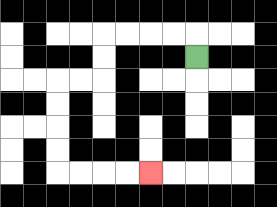{'start': '[8, 2]', 'end': '[6, 7]', 'path_directions': 'U,L,L,L,L,D,D,L,L,D,D,D,D,R,R,R,R', 'path_coordinates': '[[8, 2], [8, 1], [7, 1], [6, 1], [5, 1], [4, 1], [4, 2], [4, 3], [3, 3], [2, 3], [2, 4], [2, 5], [2, 6], [2, 7], [3, 7], [4, 7], [5, 7], [6, 7]]'}